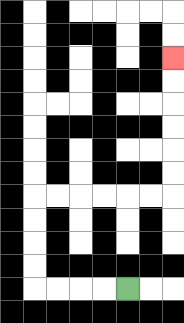{'start': '[5, 12]', 'end': '[7, 2]', 'path_directions': 'L,L,L,L,U,U,U,U,R,R,R,R,R,R,U,U,U,U,U,U', 'path_coordinates': '[[5, 12], [4, 12], [3, 12], [2, 12], [1, 12], [1, 11], [1, 10], [1, 9], [1, 8], [2, 8], [3, 8], [4, 8], [5, 8], [6, 8], [7, 8], [7, 7], [7, 6], [7, 5], [7, 4], [7, 3], [7, 2]]'}